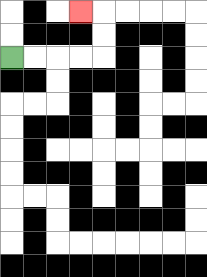{'start': '[0, 2]', 'end': '[3, 0]', 'path_directions': 'R,R,R,R,U,U,L', 'path_coordinates': '[[0, 2], [1, 2], [2, 2], [3, 2], [4, 2], [4, 1], [4, 0], [3, 0]]'}